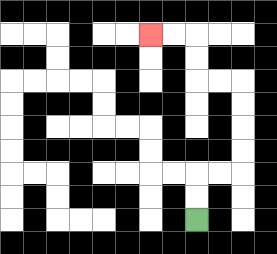{'start': '[8, 9]', 'end': '[6, 1]', 'path_directions': 'U,U,R,R,U,U,U,U,L,L,U,U,L,L', 'path_coordinates': '[[8, 9], [8, 8], [8, 7], [9, 7], [10, 7], [10, 6], [10, 5], [10, 4], [10, 3], [9, 3], [8, 3], [8, 2], [8, 1], [7, 1], [6, 1]]'}